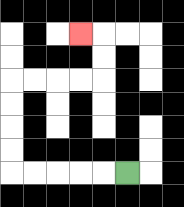{'start': '[5, 7]', 'end': '[3, 1]', 'path_directions': 'L,L,L,L,L,U,U,U,U,R,R,R,R,U,U,L', 'path_coordinates': '[[5, 7], [4, 7], [3, 7], [2, 7], [1, 7], [0, 7], [0, 6], [0, 5], [0, 4], [0, 3], [1, 3], [2, 3], [3, 3], [4, 3], [4, 2], [4, 1], [3, 1]]'}